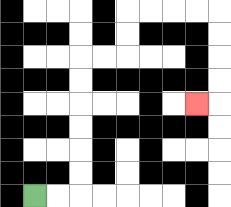{'start': '[1, 8]', 'end': '[8, 4]', 'path_directions': 'R,R,U,U,U,U,U,U,R,R,U,U,R,R,R,R,D,D,D,D,L', 'path_coordinates': '[[1, 8], [2, 8], [3, 8], [3, 7], [3, 6], [3, 5], [3, 4], [3, 3], [3, 2], [4, 2], [5, 2], [5, 1], [5, 0], [6, 0], [7, 0], [8, 0], [9, 0], [9, 1], [9, 2], [9, 3], [9, 4], [8, 4]]'}